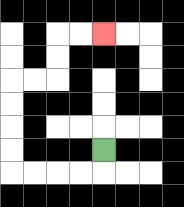{'start': '[4, 6]', 'end': '[4, 1]', 'path_directions': 'D,L,L,L,L,U,U,U,U,R,R,U,U,R,R', 'path_coordinates': '[[4, 6], [4, 7], [3, 7], [2, 7], [1, 7], [0, 7], [0, 6], [0, 5], [0, 4], [0, 3], [1, 3], [2, 3], [2, 2], [2, 1], [3, 1], [4, 1]]'}